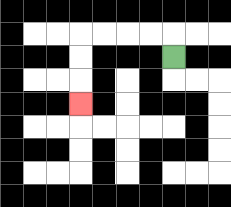{'start': '[7, 2]', 'end': '[3, 4]', 'path_directions': 'U,L,L,L,L,D,D,D', 'path_coordinates': '[[7, 2], [7, 1], [6, 1], [5, 1], [4, 1], [3, 1], [3, 2], [3, 3], [3, 4]]'}